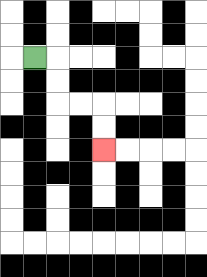{'start': '[1, 2]', 'end': '[4, 6]', 'path_directions': 'R,D,D,R,R,D,D', 'path_coordinates': '[[1, 2], [2, 2], [2, 3], [2, 4], [3, 4], [4, 4], [4, 5], [4, 6]]'}